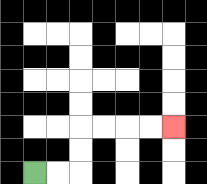{'start': '[1, 7]', 'end': '[7, 5]', 'path_directions': 'R,R,U,U,R,R,R,R', 'path_coordinates': '[[1, 7], [2, 7], [3, 7], [3, 6], [3, 5], [4, 5], [5, 5], [6, 5], [7, 5]]'}